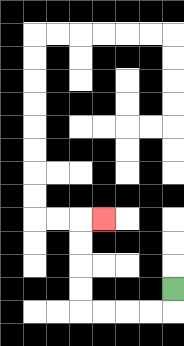{'start': '[7, 12]', 'end': '[4, 9]', 'path_directions': 'D,L,L,L,L,U,U,U,U,R', 'path_coordinates': '[[7, 12], [7, 13], [6, 13], [5, 13], [4, 13], [3, 13], [3, 12], [3, 11], [3, 10], [3, 9], [4, 9]]'}